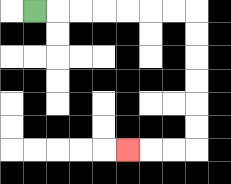{'start': '[1, 0]', 'end': '[5, 6]', 'path_directions': 'R,R,R,R,R,R,R,D,D,D,D,D,D,L,L,L', 'path_coordinates': '[[1, 0], [2, 0], [3, 0], [4, 0], [5, 0], [6, 0], [7, 0], [8, 0], [8, 1], [8, 2], [8, 3], [8, 4], [8, 5], [8, 6], [7, 6], [6, 6], [5, 6]]'}